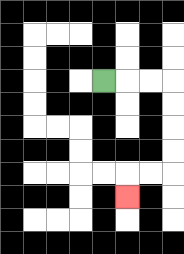{'start': '[4, 3]', 'end': '[5, 8]', 'path_directions': 'R,R,R,D,D,D,D,L,L,D', 'path_coordinates': '[[4, 3], [5, 3], [6, 3], [7, 3], [7, 4], [7, 5], [7, 6], [7, 7], [6, 7], [5, 7], [5, 8]]'}